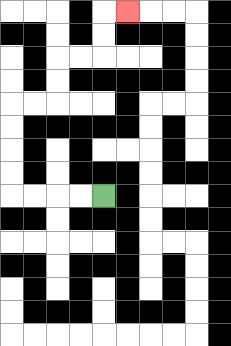{'start': '[4, 8]', 'end': '[5, 0]', 'path_directions': 'L,L,L,L,U,U,U,U,R,R,U,U,R,R,U,U,R', 'path_coordinates': '[[4, 8], [3, 8], [2, 8], [1, 8], [0, 8], [0, 7], [0, 6], [0, 5], [0, 4], [1, 4], [2, 4], [2, 3], [2, 2], [3, 2], [4, 2], [4, 1], [4, 0], [5, 0]]'}